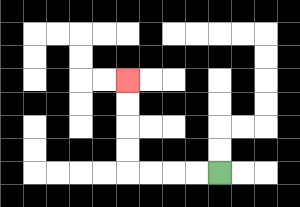{'start': '[9, 7]', 'end': '[5, 3]', 'path_directions': 'L,L,L,L,U,U,U,U', 'path_coordinates': '[[9, 7], [8, 7], [7, 7], [6, 7], [5, 7], [5, 6], [5, 5], [5, 4], [5, 3]]'}